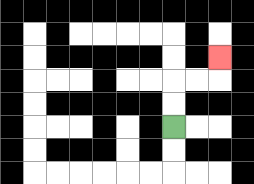{'start': '[7, 5]', 'end': '[9, 2]', 'path_directions': 'U,U,R,R,U', 'path_coordinates': '[[7, 5], [7, 4], [7, 3], [8, 3], [9, 3], [9, 2]]'}